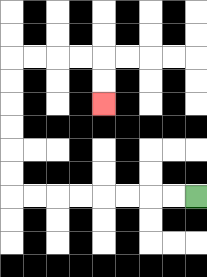{'start': '[8, 8]', 'end': '[4, 4]', 'path_directions': 'L,L,L,L,L,L,L,L,U,U,U,U,U,U,R,R,R,R,D,D', 'path_coordinates': '[[8, 8], [7, 8], [6, 8], [5, 8], [4, 8], [3, 8], [2, 8], [1, 8], [0, 8], [0, 7], [0, 6], [0, 5], [0, 4], [0, 3], [0, 2], [1, 2], [2, 2], [3, 2], [4, 2], [4, 3], [4, 4]]'}